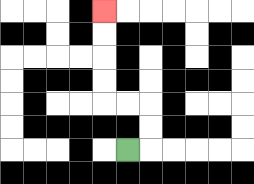{'start': '[5, 6]', 'end': '[4, 0]', 'path_directions': 'R,U,U,L,L,U,U,U,U', 'path_coordinates': '[[5, 6], [6, 6], [6, 5], [6, 4], [5, 4], [4, 4], [4, 3], [4, 2], [4, 1], [4, 0]]'}